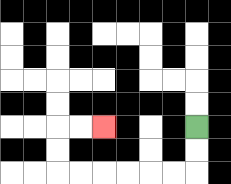{'start': '[8, 5]', 'end': '[4, 5]', 'path_directions': 'D,D,L,L,L,L,L,L,U,U,R,R', 'path_coordinates': '[[8, 5], [8, 6], [8, 7], [7, 7], [6, 7], [5, 7], [4, 7], [3, 7], [2, 7], [2, 6], [2, 5], [3, 5], [4, 5]]'}